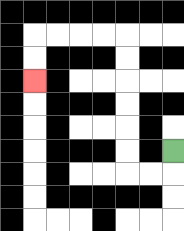{'start': '[7, 6]', 'end': '[1, 3]', 'path_directions': 'D,L,L,U,U,U,U,U,U,L,L,L,L,D,D', 'path_coordinates': '[[7, 6], [7, 7], [6, 7], [5, 7], [5, 6], [5, 5], [5, 4], [5, 3], [5, 2], [5, 1], [4, 1], [3, 1], [2, 1], [1, 1], [1, 2], [1, 3]]'}